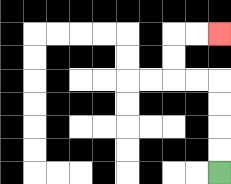{'start': '[9, 7]', 'end': '[9, 1]', 'path_directions': 'U,U,U,U,L,L,U,U,R,R', 'path_coordinates': '[[9, 7], [9, 6], [9, 5], [9, 4], [9, 3], [8, 3], [7, 3], [7, 2], [7, 1], [8, 1], [9, 1]]'}